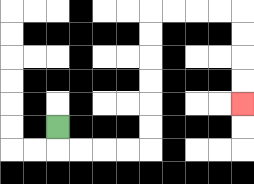{'start': '[2, 5]', 'end': '[10, 4]', 'path_directions': 'D,R,R,R,R,U,U,U,U,U,U,R,R,R,R,D,D,D,D', 'path_coordinates': '[[2, 5], [2, 6], [3, 6], [4, 6], [5, 6], [6, 6], [6, 5], [6, 4], [6, 3], [6, 2], [6, 1], [6, 0], [7, 0], [8, 0], [9, 0], [10, 0], [10, 1], [10, 2], [10, 3], [10, 4]]'}